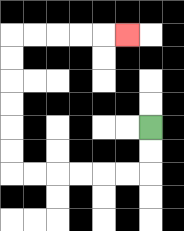{'start': '[6, 5]', 'end': '[5, 1]', 'path_directions': 'D,D,L,L,L,L,L,L,U,U,U,U,U,U,R,R,R,R,R', 'path_coordinates': '[[6, 5], [6, 6], [6, 7], [5, 7], [4, 7], [3, 7], [2, 7], [1, 7], [0, 7], [0, 6], [0, 5], [0, 4], [0, 3], [0, 2], [0, 1], [1, 1], [2, 1], [3, 1], [4, 1], [5, 1]]'}